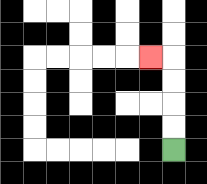{'start': '[7, 6]', 'end': '[6, 2]', 'path_directions': 'U,U,U,U,L', 'path_coordinates': '[[7, 6], [7, 5], [7, 4], [7, 3], [7, 2], [6, 2]]'}